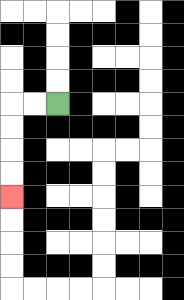{'start': '[2, 4]', 'end': '[0, 8]', 'path_directions': 'L,L,D,D,D,D', 'path_coordinates': '[[2, 4], [1, 4], [0, 4], [0, 5], [0, 6], [0, 7], [0, 8]]'}